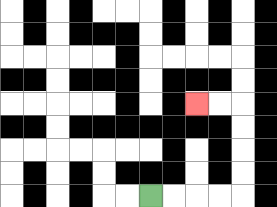{'start': '[6, 8]', 'end': '[8, 4]', 'path_directions': 'R,R,R,R,U,U,U,U,L,L', 'path_coordinates': '[[6, 8], [7, 8], [8, 8], [9, 8], [10, 8], [10, 7], [10, 6], [10, 5], [10, 4], [9, 4], [8, 4]]'}